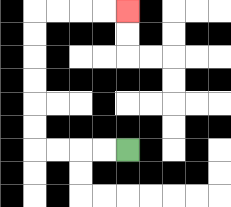{'start': '[5, 6]', 'end': '[5, 0]', 'path_directions': 'L,L,L,L,U,U,U,U,U,U,R,R,R,R', 'path_coordinates': '[[5, 6], [4, 6], [3, 6], [2, 6], [1, 6], [1, 5], [1, 4], [1, 3], [1, 2], [1, 1], [1, 0], [2, 0], [3, 0], [4, 0], [5, 0]]'}